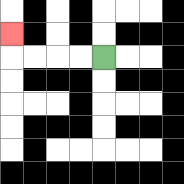{'start': '[4, 2]', 'end': '[0, 1]', 'path_directions': 'L,L,L,L,U', 'path_coordinates': '[[4, 2], [3, 2], [2, 2], [1, 2], [0, 2], [0, 1]]'}